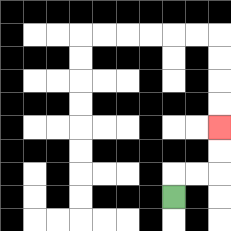{'start': '[7, 8]', 'end': '[9, 5]', 'path_directions': 'U,R,R,U,U', 'path_coordinates': '[[7, 8], [7, 7], [8, 7], [9, 7], [9, 6], [9, 5]]'}